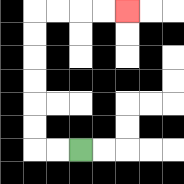{'start': '[3, 6]', 'end': '[5, 0]', 'path_directions': 'L,L,U,U,U,U,U,U,R,R,R,R', 'path_coordinates': '[[3, 6], [2, 6], [1, 6], [1, 5], [1, 4], [1, 3], [1, 2], [1, 1], [1, 0], [2, 0], [3, 0], [4, 0], [5, 0]]'}